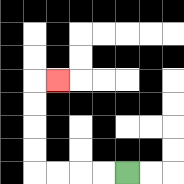{'start': '[5, 7]', 'end': '[2, 3]', 'path_directions': 'L,L,L,L,U,U,U,U,R', 'path_coordinates': '[[5, 7], [4, 7], [3, 7], [2, 7], [1, 7], [1, 6], [1, 5], [1, 4], [1, 3], [2, 3]]'}